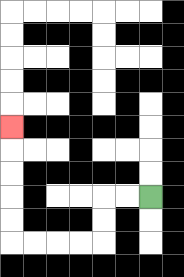{'start': '[6, 8]', 'end': '[0, 5]', 'path_directions': 'L,L,D,D,L,L,L,L,U,U,U,U,U', 'path_coordinates': '[[6, 8], [5, 8], [4, 8], [4, 9], [4, 10], [3, 10], [2, 10], [1, 10], [0, 10], [0, 9], [0, 8], [0, 7], [0, 6], [0, 5]]'}